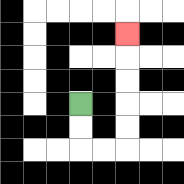{'start': '[3, 4]', 'end': '[5, 1]', 'path_directions': 'D,D,R,R,U,U,U,U,U', 'path_coordinates': '[[3, 4], [3, 5], [3, 6], [4, 6], [5, 6], [5, 5], [5, 4], [5, 3], [5, 2], [5, 1]]'}